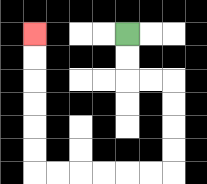{'start': '[5, 1]', 'end': '[1, 1]', 'path_directions': 'D,D,R,R,D,D,D,D,L,L,L,L,L,L,U,U,U,U,U,U', 'path_coordinates': '[[5, 1], [5, 2], [5, 3], [6, 3], [7, 3], [7, 4], [7, 5], [7, 6], [7, 7], [6, 7], [5, 7], [4, 7], [3, 7], [2, 7], [1, 7], [1, 6], [1, 5], [1, 4], [1, 3], [1, 2], [1, 1]]'}